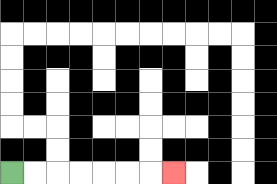{'start': '[0, 7]', 'end': '[7, 7]', 'path_directions': 'R,R,R,R,R,R,R', 'path_coordinates': '[[0, 7], [1, 7], [2, 7], [3, 7], [4, 7], [5, 7], [6, 7], [7, 7]]'}